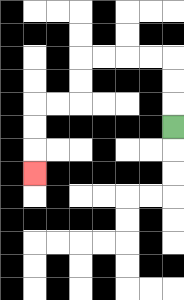{'start': '[7, 5]', 'end': '[1, 7]', 'path_directions': 'U,U,U,L,L,L,L,D,D,L,L,D,D,D', 'path_coordinates': '[[7, 5], [7, 4], [7, 3], [7, 2], [6, 2], [5, 2], [4, 2], [3, 2], [3, 3], [3, 4], [2, 4], [1, 4], [1, 5], [1, 6], [1, 7]]'}